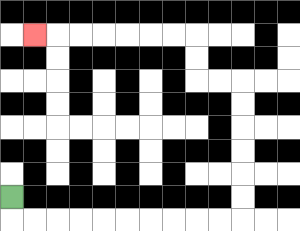{'start': '[0, 8]', 'end': '[1, 1]', 'path_directions': 'D,R,R,R,R,R,R,R,R,R,R,U,U,U,U,U,U,L,L,U,U,L,L,L,L,L,L,L', 'path_coordinates': '[[0, 8], [0, 9], [1, 9], [2, 9], [3, 9], [4, 9], [5, 9], [6, 9], [7, 9], [8, 9], [9, 9], [10, 9], [10, 8], [10, 7], [10, 6], [10, 5], [10, 4], [10, 3], [9, 3], [8, 3], [8, 2], [8, 1], [7, 1], [6, 1], [5, 1], [4, 1], [3, 1], [2, 1], [1, 1]]'}